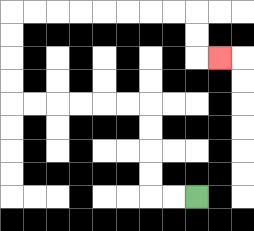{'start': '[8, 8]', 'end': '[9, 2]', 'path_directions': 'L,L,U,U,U,U,L,L,L,L,L,L,U,U,U,U,R,R,R,R,R,R,R,R,D,D,R', 'path_coordinates': '[[8, 8], [7, 8], [6, 8], [6, 7], [6, 6], [6, 5], [6, 4], [5, 4], [4, 4], [3, 4], [2, 4], [1, 4], [0, 4], [0, 3], [0, 2], [0, 1], [0, 0], [1, 0], [2, 0], [3, 0], [4, 0], [5, 0], [6, 0], [7, 0], [8, 0], [8, 1], [8, 2], [9, 2]]'}